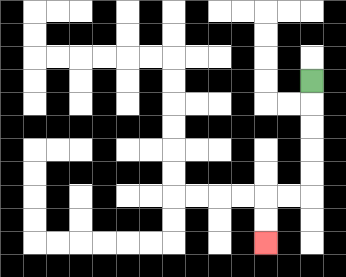{'start': '[13, 3]', 'end': '[11, 10]', 'path_directions': 'D,D,D,D,D,L,L,D,D', 'path_coordinates': '[[13, 3], [13, 4], [13, 5], [13, 6], [13, 7], [13, 8], [12, 8], [11, 8], [11, 9], [11, 10]]'}